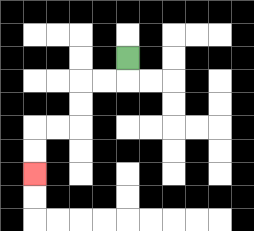{'start': '[5, 2]', 'end': '[1, 7]', 'path_directions': 'D,L,L,D,D,L,L,D,D', 'path_coordinates': '[[5, 2], [5, 3], [4, 3], [3, 3], [3, 4], [3, 5], [2, 5], [1, 5], [1, 6], [1, 7]]'}